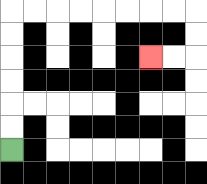{'start': '[0, 6]', 'end': '[6, 2]', 'path_directions': 'U,U,U,U,U,U,R,R,R,R,R,R,R,R,D,D,L,L', 'path_coordinates': '[[0, 6], [0, 5], [0, 4], [0, 3], [0, 2], [0, 1], [0, 0], [1, 0], [2, 0], [3, 0], [4, 0], [5, 0], [6, 0], [7, 0], [8, 0], [8, 1], [8, 2], [7, 2], [6, 2]]'}